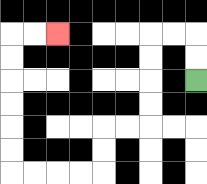{'start': '[8, 3]', 'end': '[2, 1]', 'path_directions': 'U,U,L,L,D,D,D,D,L,L,D,D,L,L,L,L,U,U,U,U,U,U,R,R', 'path_coordinates': '[[8, 3], [8, 2], [8, 1], [7, 1], [6, 1], [6, 2], [6, 3], [6, 4], [6, 5], [5, 5], [4, 5], [4, 6], [4, 7], [3, 7], [2, 7], [1, 7], [0, 7], [0, 6], [0, 5], [0, 4], [0, 3], [0, 2], [0, 1], [1, 1], [2, 1]]'}